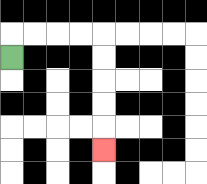{'start': '[0, 2]', 'end': '[4, 6]', 'path_directions': 'U,R,R,R,R,D,D,D,D,D', 'path_coordinates': '[[0, 2], [0, 1], [1, 1], [2, 1], [3, 1], [4, 1], [4, 2], [4, 3], [4, 4], [4, 5], [4, 6]]'}